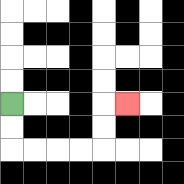{'start': '[0, 4]', 'end': '[5, 4]', 'path_directions': 'D,D,R,R,R,R,U,U,R', 'path_coordinates': '[[0, 4], [0, 5], [0, 6], [1, 6], [2, 6], [3, 6], [4, 6], [4, 5], [4, 4], [5, 4]]'}